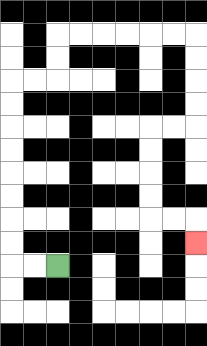{'start': '[2, 11]', 'end': '[8, 10]', 'path_directions': 'L,L,U,U,U,U,U,U,U,U,R,R,U,U,R,R,R,R,R,R,D,D,D,D,L,L,D,D,D,D,R,R,D', 'path_coordinates': '[[2, 11], [1, 11], [0, 11], [0, 10], [0, 9], [0, 8], [0, 7], [0, 6], [0, 5], [0, 4], [0, 3], [1, 3], [2, 3], [2, 2], [2, 1], [3, 1], [4, 1], [5, 1], [6, 1], [7, 1], [8, 1], [8, 2], [8, 3], [8, 4], [8, 5], [7, 5], [6, 5], [6, 6], [6, 7], [6, 8], [6, 9], [7, 9], [8, 9], [8, 10]]'}